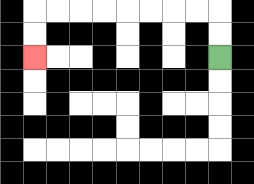{'start': '[9, 2]', 'end': '[1, 2]', 'path_directions': 'U,U,L,L,L,L,L,L,L,L,D,D', 'path_coordinates': '[[9, 2], [9, 1], [9, 0], [8, 0], [7, 0], [6, 0], [5, 0], [4, 0], [3, 0], [2, 0], [1, 0], [1, 1], [1, 2]]'}